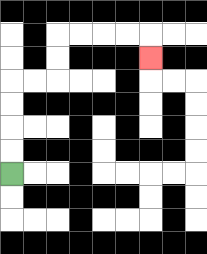{'start': '[0, 7]', 'end': '[6, 2]', 'path_directions': 'U,U,U,U,R,R,U,U,R,R,R,R,D', 'path_coordinates': '[[0, 7], [0, 6], [0, 5], [0, 4], [0, 3], [1, 3], [2, 3], [2, 2], [2, 1], [3, 1], [4, 1], [5, 1], [6, 1], [6, 2]]'}